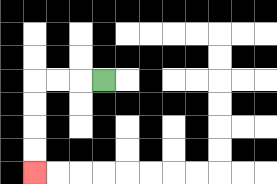{'start': '[4, 3]', 'end': '[1, 7]', 'path_directions': 'L,L,L,D,D,D,D', 'path_coordinates': '[[4, 3], [3, 3], [2, 3], [1, 3], [1, 4], [1, 5], [1, 6], [1, 7]]'}